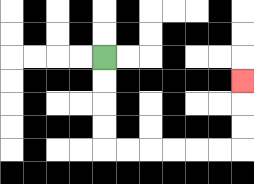{'start': '[4, 2]', 'end': '[10, 3]', 'path_directions': 'D,D,D,D,R,R,R,R,R,R,U,U,U', 'path_coordinates': '[[4, 2], [4, 3], [4, 4], [4, 5], [4, 6], [5, 6], [6, 6], [7, 6], [8, 6], [9, 6], [10, 6], [10, 5], [10, 4], [10, 3]]'}